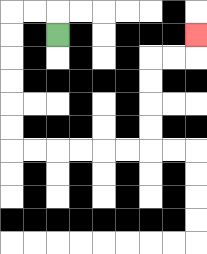{'start': '[2, 1]', 'end': '[8, 1]', 'path_directions': 'U,L,L,D,D,D,D,D,D,R,R,R,R,R,R,U,U,U,U,R,R,U', 'path_coordinates': '[[2, 1], [2, 0], [1, 0], [0, 0], [0, 1], [0, 2], [0, 3], [0, 4], [0, 5], [0, 6], [1, 6], [2, 6], [3, 6], [4, 6], [5, 6], [6, 6], [6, 5], [6, 4], [6, 3], [6, 2], [7, 2], [8, 2], [8, 1]]'}